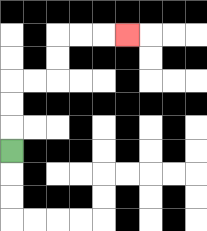{'start': '[0, 6]', 'end': '[5, 1]', 'path_directions': 'U,U,U,R,R,U,U,R,R,R', 'path_coordinates': '[[0, 6], [0, 5], [0, 4], [0, 3], [1, 3], [2, 3], [2, 2], [2, 1], [3, 1], [4, 1], [5, 1]]'}